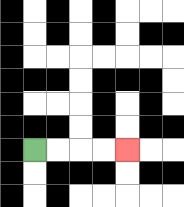{'start': '[1, 6]', 'end': '[5, 6]', 'path_directions': 'R,R,R,R', 'path_coordinates': '[[1, 6], [2, 6], [3, 6], [4, 6], [5, 6]]'}